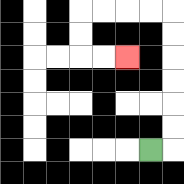{'start': '[6, 6]', 'end': '[5, 2]', 'path_directions': 'R,U,U,U,U,U,U,L,L,L,L,D,D,R,R', 'path_coordinates': '[[6, 6], [7, 6], [7, 5], [7, 4], [7, 3], [7, 2], [7, 1], [7, 0], [6, 0], [5, 0], [4, 0], [3, 0], [3, 1], [3, 2], [4, 2], [5, 2]]'}